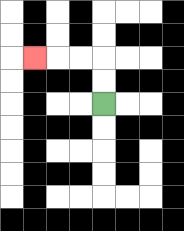{'start': '[4, 4]', 'end': '[1, 2]', 'path_directions': 'U,U,L,L,L', 'path_coordinates': '[[4, 4], [4, 3], [4, 2], [3, 2], [2, 2], [1, 2]]'}